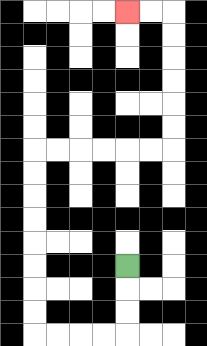{'start': '[5, 11]', 'end': '[5, 0]', 'path_directions': 'D,D,D,L,L,L,L,U,U,U,U,U,U,U,U,R,R,R,R,R,R,U,U,U,U,U,U,L,L', 'path_coordinates': '[[5, 11], [5, 12], [5, 13], [5, 14], [4, 14], [3, 14], [2, 14], [1, 14], [1, 13], [1, 12], [1, 11], [1, 10], [1, 9], [1, 8], [1, 7], [1, 6], [2, 6], [3, 6], [4, 6], [5, 6], [6, 6], [7, 6], [7, 5], [7, 4], [7, 3], [7, 2], [7, 1], [7, 0], [6, 0], [5, 0]]'}